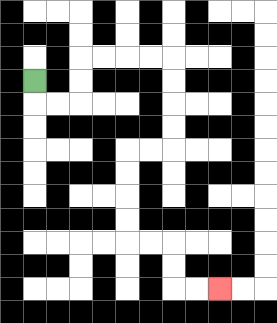{'start': '[1, 3]', 'end': '[9, 12]', 'path_directions': 'D,R,R,U,U,R,R,R,R,D,D,D,D,L,L,D,D,D,D,R,R,D,D,R,R', 'path_coordinates': '[[1, 3], [1, 4], [2, 4], [3, 4], [3, 3], [3, 2], [4, 2], [5, 2], [6, 2], [7, 2], [7, 3], [7, 4], [7, 5], [7, 6], [6, 6], [5, 6], [5, 7], [5, 8], [5, 9], [5, 10], [6, 10], [7, 10], [7, 11], [7, 12], [8, 12], [9, 12]]'}